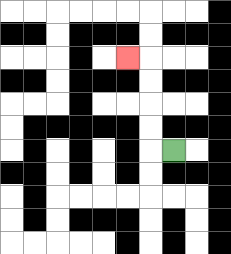{'start': '[7, 6]', 'end': '[5, 2]', 'path_directions': 'L,U,U,U,U,L', 'path_coordinates': '[[7, 6], [6, 6], [6, 5], [6, 4], [6, 3], [6, 2], [5, 2]]'}